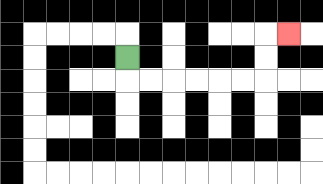{'start': '[5, 2]', 'end': '[12, 1]', 'path_directions': 'D,R,R,R,R,R,R,U,U,R', 'path_coordinates': '[[5, 2], [5, 3], [6, 3], [7, 3], [8, 3], [9, 3], [10, 3], [11, 3], [11, 2], [11, 1], [12, 1]]'}